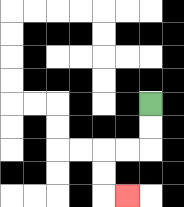{'start': '[6, 4]', 'end': '[5, 8]', 'path_directions': 'D,D,L,L,D,D,R', 'path_coordinates': '[[6, 4], [6, 5], [6, 6], [5, 6], [4, 6], [4, 7], [4, 8], [5, 8]]'}